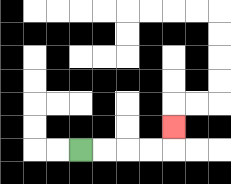{'start': '[3, 6]', 'end': '[7, 5]', 'path_directions': 'R,R,R,R,U', 'path_coordinates': '[[3, 6], [4, 6], [5, 6], [6, 6], [7, 6], [7, 5]]'}